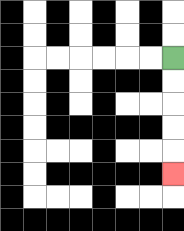{'start': '[7, 2]', 'end': '[7, 7]', 'path_directions': 'D,D,D,D,D', 'path_coordinates': '[[7, 2], [7, 3], [7, 4], [7, 5], [7, 6], [7, 7]]'}